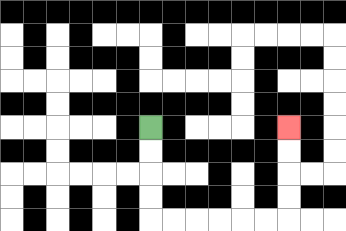{'start': '[6, 5]', 'end': '[12, 5]', 'path_directions': 'D,D,D,D,R,R,R,R,R,R,U,U,U,U', 'path_coordinates': '[[6, 5], [6, 6], [6, 7], [6, 8], [6, 9], [7, 9], [8, 9], [9, 9], [10, 9], [11, 9], [12, 9], [12, 8], [12, 7], [12, 6], [12, 5]]'}